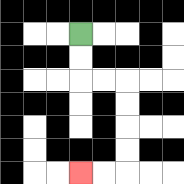{'start': '[3, 1]', 'end': '[3, 7]', 'path_directions': 'D,D,R,R,D,D,D,D,L,L', 'path_coordinates': '[[3, 1], [3, 2], [3, 3], [4, 3], [5, 3], [5, 4], [5, 5], [5, 6], [5, 7], [4, 7], [3, 7]]'}